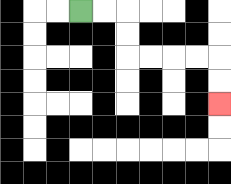{'start': '[3, 0]', 'end': '[9, 4]', 'path_directions': 'R,R,D,D,R,R,R,R,D,D', 'path_coordinates': '[[3, 0], [4, 0], [5, 0], [5, 1], [5, 2], [6, 2], [7, 2], [8, 2], [9, 2], [9, 3], [9, 4]]'}